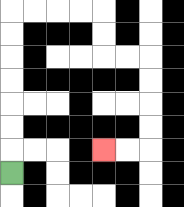{'start': '[0, 7]', 'end': '[4, 6]', 'path_directions': 'U,U,U,U,U,U,U,R,R,R,R,D,D,R,R,D,D,D,D,L,L', 'path_coordinates': '[[0, 7], [0, 6], [0, 5], [0, 4], [0, 3], [0, 2], [0, 1], [0, 0], [1, 0], [2, 0], [3, 0], [4, 0], [4, 1], [4, 2], [5, 2], [6, 2], [6, 3], [6, 4], [6, 5], [6, 6], [5, 6], [4, 6]]'}